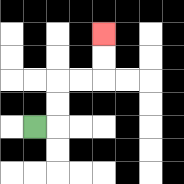{'start': '[1, 5]', 'end': '[4, 1]', 'path_directions': 'R,U,U,R,R,U,U', 'path_coordinates': '[[1, 5], [2, 5], [2, 4], [2, 3], [3, 3], [4, 3], [4, 2], [4, 1]]'}